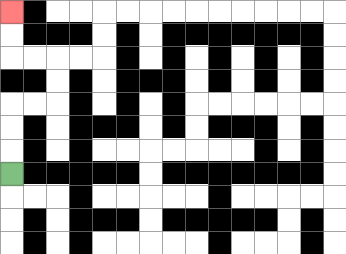{'start': '[0, 7]', 'end': '[0, 0]', 'path_directions': 'U,U,U,R,R,U,U,L,L,U,U', 'path_coordinates': '[[0, 7], [0, 6], [0, 5], [0, 4], [1, 4], [2, 4], [2, 3], [2, 2], [1, 2], [0, 2], [0, 1], [0, 0]]'}